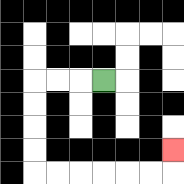{'start': '[4, 3]', 'end': '[7, 6]', 'path_directions': 'L,L,L,D,D,D,D,R,R,R,R,R,R,U', 'path_coordinates': '[[4, 3], [3, 3], [2, 3], [1, 3], [1, 4], [1, 5], [1, 6], [1, 7], [2, 7], [3, 7], [4, 7], [5, 7], [6, 7], [7, 7], [7, 6]]'}